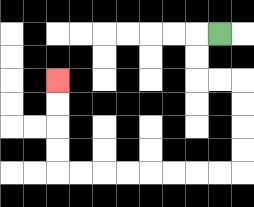{'start': '[9, 1]', 'end': '[2, 3]', 'path_directions': 'L,D,D,R,R,D,D,D,D,L,L,L,L,L,L,L,L,U,U,U,U', 'path_coordinates': '[[9, 1], [8, 1], [8, 2], [8, 3], [9, 3], [10, 3], [10, 4], [10, 5], [10, 6], [10, 7], [9, 7], [8, 7], [7, 7], [6, 7], [5, 7], [4, 7], [3, 7], [2, 7], [2, 6], [2, 5], [2, 4], [2, 3]]'}